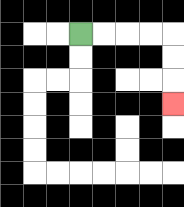{'start': '[3, 1]', 'end': '[7, 4]', 'path_directions': 'R,R,R,R,D,D,D', 'path_coordinates': '[[3, 1], [4, 1], [5, 1], [6, 1], [7, 1], [7, 2], [7, 3], [7, 4]]'}